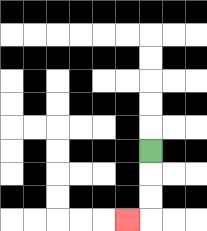{'start': '[6, 6]', 'end': '[5, 9]', 'path_directions': 'D,D,D,L', 'path_coordinates': '[[6, 6], [6, 7], [6, 8], [6, 9], [5, 9]]'}